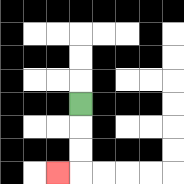{'start': '[3, 4]', 'end': '[2, 7]', 'path_directions': 'D,D,D,L', 'path_coordinates': '[[3, 4], [3, 5], [3, 6], [3, 7], [2, 7]]'}